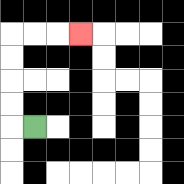{'start': '[1, 5]', 'end': '[3, 1]', 'path_directions': 'L,U,U,U,U,R,R,R', 'path_coordinates': '[[1, 5], [0, 5], [0, 4], [0, 3], [0, 2], [0, 1], [1, 1], [2, 1], [3, 1]]'}